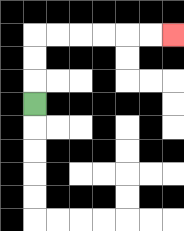{'start': '[1, 4]', 'end': '[7, 1]', 'path_directions': 'U,U,U,R,R,R,R,R,R', 'path_coordinates': '[[1, 4], [1, 3], [1, 2], [1, 1], [2, 1], [3, 1], [4, 1], [5, 1], [6, 1], [7, 1]]'}